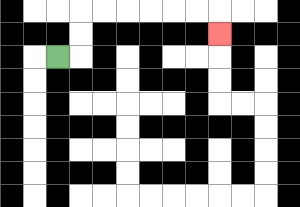{'start': '[2, 2]', 'end': '[9, 1]', 'path_directions': 'R,U,U,R,R,R,R,R,R,D', 'path_coordinates': '[[2, 2], [3, 2], [3, 1], [3, 0], [4, 0], [5, 0], [6, 0], [7, 0], [8, 0], [9, 0], [9, 1]]'}